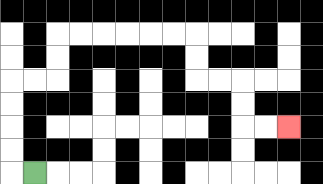{'start': '[1, 7]', 'end': '[12, 5]', 'path_directions': 'L,U,U,U,U,R,R,U,U,R,R,R,R,R,R,D,D,R,R,D,D,R,R', 'path_coordinates': '[[1, 7], [0, 7], [0, 6], [0, 5], [0, 4], [0, 3], [1, 3], [2, 3], [2, 2], [2, 1], [3, 1], [4, 1], [5, 1], [6, 1], [7, 1], [8, 1], [8, 2], [8, 3], [9, 3], [10, 3], [10, 4], [10, 5], [11, 5], [12, 5]]'}